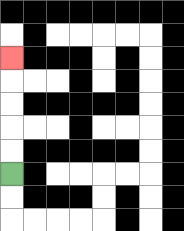{'start': '[0, 7]', 'end': '[0, 2]', 'path_directions': 'U,U,U,U,U', 'path_coordinates': '[[0, 7], [0, 6], [0, 5], [0, 4], [0, 3], [0, 2]]'}